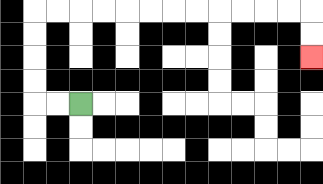{'start': '[3, 4]', 'end': '[13, 2]', 'path_directions': 'L,L,U,U,U,U,R,R,R,R,R,R,R,R,R,R,R,R,D,D', 'path_coordinates': '[[3, 4], [2, 4], [1, 4], [1, 3], [1, 2], [1, 1], [1, 0], [2, 0], [3, 0], [4, 0], [5, 0], [6, 0], [7, 0], [8, 0], [9, 0], [10, 0], [11, 0], [12, 0], [13, 0], [13, 1], [13, 2]]'}